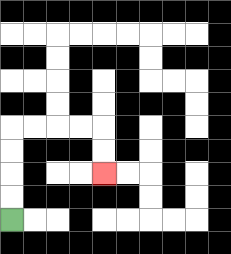{'start': '[0, 9]', 'end': '[4, 7]', 'path_directions': 'U,U,U,U,R,R,R,R,D,D', 'path_coordinates': '[[0, 9], [0, 8], [0, 7], [0, 6], [0, 5], [1, 5], [2, 5], [3, 5], [4, 5], [4, 6], [4, 7]]'}